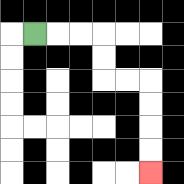{'start': '[1, 1]', 'end': '[6, 7]', 'path_directions': 'R,R,R,D,D,R,R,D,D,D,D', 'path_coordinates': '[[1, 1], [2, 1], [3, 1], [4, 1], [4, 2], [4, 3], [5, 3], [6, 3], [6, 4], [6, 5], [6, 6], [6, 7]]'}